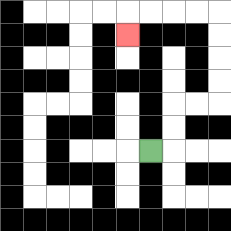{'start': '[6, 6]', 'end': '[5, 1]', 'path_directions': 'R,U,U,R,R,U,U,U,U,L,L,L,L,D', 'path_coordinates': '[[6, 6], [7, 6], [7, 5], [7, 4], [8, 4], [9, 4], [9, 3], [9, 2], [9, 1], [9, 0], [8, 0], [7, 0], [6, 0], [5, 0], [5, 1]]'}